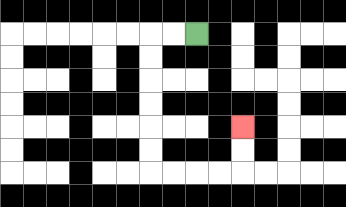{'start': '[8, 1]', 'end': '[10, 5]', 'path_directions': 'L,L,D,D,D,D,D,D,R,R,R,R,U,U', 'path_coordinates': '[[8, 1], [7, 1], [6, 1], [6, 2], [6, 3], [6, 4], [6, 5], [6, 6], [6, 7], [7, 7], [8, 7], [9, 7], [10, 7], [10, 6], [10, 5]]'}